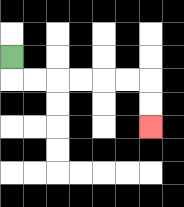{'start': '[0, 2]', 'end': '[6, 5]', 'path_directions': 'D,R,R,R,R,R,R,D,D', 'path_coordinates': '[[0, 2], [0, 3], [1, 3], [2, 3], [3, 3], [4, 3], [5, 3], [6, 3], [6, 4], [6, 5]]'}